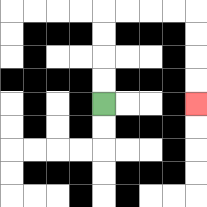{'start': '[4, 4]', 'end': '[8, 4]', 'path_directions': 'U,U,U,U,R,R,R,R,D,D,D,D', 'path_coordinates': '[[4, 4], [4, 3], [4, 2], [4, 1], [4, 0], [5, 0], [6, 0], [7, 0], [8, 0], [8, 1], [8, 2], [8, 3], [8, 4]]'}